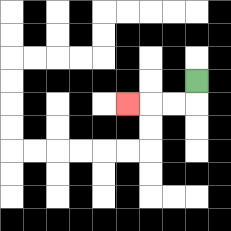{'start': '[8, 3]', 'end': '[5, 4]', 'path_directions': 'D,L,L,L', 'path_coordinates': '[[8, 3], [8, 4], [7, 4], [6, 4], [5, 4]]'}